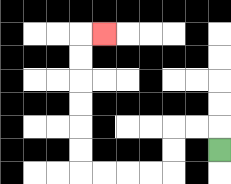{'start': '[9, 6]', 'end': '[4, 1]', 'path_directions': 'U,L,L,D,D,L,L,L,L,U,U,U,U,U,U,R', 'path_coordinates': '[[9, 6], [9, 5], [8, 5], [7, 5], [7, 6], [7, 7], [6, 7], [5, 7], [4, 7], [3, 7], [3, 6], [3, 5], [3, 4], [3, 3], [3, 2], [3, 1], [4, 1]]'}